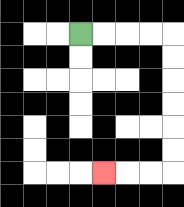{'start': '[3, 1]', 'end': '[4, 7]', 'path_directions': 'R,R,R,R,D,D,D,D,D,D,L,L,L', 'path_coordinates': '[[3, 1], [4, 1], [5, 1], [6, 1], [7, 1], [7, 2], [7, 3], [7, 4], [7, 5], [7, 6], [7, 7], [6, 7], [5, 7], [4, 7]]'}